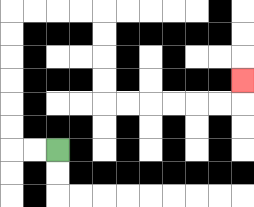{'start': '[2, 6]', 'end': '[10, 3]', 'path_directions': 'L,L,U,U,U,U,U,U,R,R,R,R,D,D,D,D,R,R,R,R,R,R,U', 'path_coordinates': '[[2, 6], [1, 6], [0, 6], [0, 5], [0, 4], [0, 3], [0, 2], [0, 1], [0, 0], [1, 0], [2, 0], [3, 0], [4, 0], [4, 1], [4, 2], [4, 3], [4, 4], [5, 4], [6, 4], [7, 4], [8, 4], [9, 4], [10, 4], [10, 3]]'}